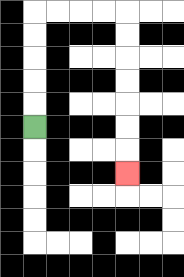{'start': '[1, 5]', 'end': '[5, 7]', 'path_directions': 'U,U,U,U,U,R,R,R,R,D,D,D,D,D,D,D', 'path_coordinates': '[[1, 5], [1, 4], [1, 3], [1, 2], [1, 1], [1, 0], [2, 0], [3, 0], [4, 0], [5, 0], [5, 1], [5, 2], [5, 3], [5, 4], [5, 5], [5, 6], [5, 7]]'}